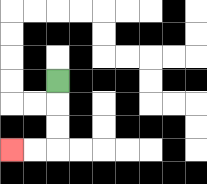{'start': '[2, 3]', 'end': '[0, 6]', 'path_directions': 'D,D,D,L,L', 'path_coordinates': '[[2, 3], [2, 4], [2, 5], [2, 6], [1, 6], [0, 6]]'}